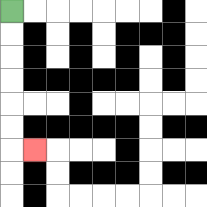{'start': '[0, 0]', 'end': '[1, 6]', 'path_directions': 'D,D,D,D,D,D,R', 'path_coordinates': '[[0, 0], [0, 1], [0, 2], [0, 3], [0, 4], [0, 5], [0, 6], [1, 6]]'}